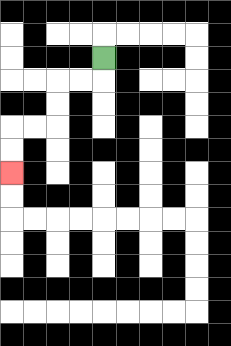{'start': '[4, 2]', 'end': '[0, 7]', 'path_directions': 'D,L,L,D,D,L,L,D,D', 'path_coordinates': '[[4, 2], [4, 3], [3, 3], [2, 3], [2, 4], [2, 5], [1, 5], [0, 5], [0, 6], [0, 7]]'}